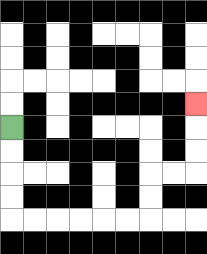{'start': '[0, 5]', 'end': '[8, 4]', 'path_directions': 'D,D,D,D,R,R,R,R,R,R,U,U,R,R,U,U,U', 'path_coordinates': '[[0, 5], [0, 6], [0, 7], [0, 8], [0, 9], [1, 9], [2, 9], [3, 9], [4, 9], [5, 9], [6, 9], [6, 8], [6, 7], [7, 7], [8, 7], [8, 6], [8, 5], [8, 4]]'}